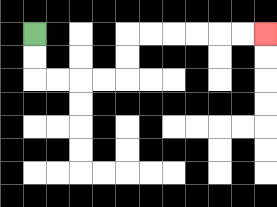{'start': '[1, 1]', 'end': '[11, 1]', 'path_directions': 'D,D,R,R,R,R,U,U,R,R,R,R,R,R', 'path_coordinates': '[[1, 1], [1, 2], [1, 3], [2, 3], [3, 3], [4, 3], [5, 3], [5, 2], [5, 1], [6, 1], [7, 1], [8, 1], [9, 1], [10, 1], [11, 1]]'}